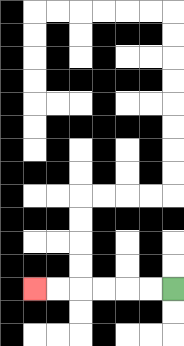{'start': '[7, 12]', 'end': '[1, 12]', 'path_directions': 'L,L,L,L,L,L', 'path_coordinates': '[[7, 12], [6, 12], [5, 12], [4, 12], [3, 12], [2, 12], [1, 12]]'}